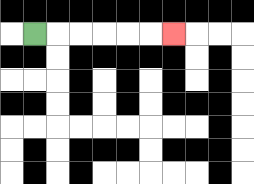{'start': '[1, 1]', 'end': '[7, 1]', 'path_directions': 'R,R,R,R,R,R', 'path_coordinates': '[[1, 1], [2, 1], [3, 1], [4, 1], [5, 1], [6, 1], [7, 1]]'}